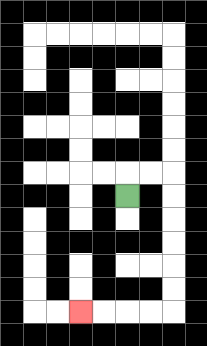{'start': '[5, 8]', 'end': '[3, 13]', 'path_directions': 'U,R,R,D,D,D,D,D,D,L,L,L,L', 'path_coordinates': '[[5, 8], [5, 7], [6, 7], [7, 7], [7, 8], [7, 9], [7, 10], [7, 11], [7, 12], [7, 13], [6, 13], [5, 13], [4, 13], [3, 13]]'}